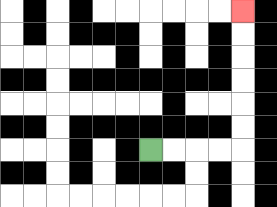{'start': '[6, 6]', 'end': '[10, 0]', 'path_directions': 'R,R,R,R,U,U,U,U,U,U', 'path_coordinates': '[[6, 6], [7, 6], [8, 6], [9, 6], [10, 6], [10, 5], [10, 4], [10, 3], [10, 2], [10, 1], [10, 0]]'}